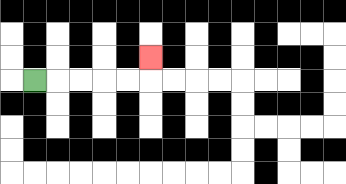{'start': '[1, 3]', 'end': '[6, 2]', 'path_directions': 'R,R,R,R,R,U', 'path_coordinates': '[[1, 3], [2, 3], [3, 3], [4, 3], [5, 3], [6, 3], [6, 2]]'}